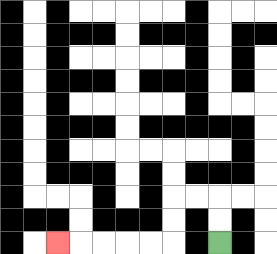{'start': '[9, 10]', 'end': '[2, 10]', 'path_directions': 'U,U,L,L,D,D,L,L,L,L,L', 'path_coordinates': '[[9, 10], [9, 9], [9, 8], [8, 8], [7, 8], [7, 9], [7, 10], [6, 10], [5, 10], [4, 10], [3, 10], [2, 10]]'}